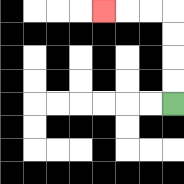{'start': '[7, 4]', 'end': '[4, 0]', 'path_directions': 'U,U,U,U,L,L,L', 'path_coordinates': '[[7, 4], [7, 3], [7, 2], [7, 1], [7, 0], [6, 0], [5, 0], [4, 0]]'}